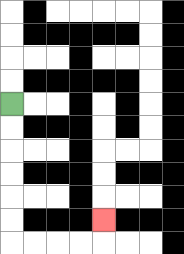{'start': '[0, 4]', 'end': '[4, 9]', 'path_directions': 'D,D,D,D,D,D,R,R,R,R,U', 'path_coordinates': '[[0, 4], [0, 5], [0, 6], [0, 7], [0, 8], [0, 9], [0, 10], [1, 10], [2, 10], [3, 10], [4, 10], [4, 9]]'}